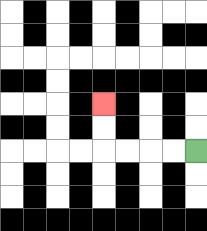{'start': '[8, 6]', 'end': '[4, 4]', 'path_directions': 'L,L,L,L,U,U', 'path_coordinates': '[[8, 6], [7, 6], [6, 6], [5, 6], [4, 6], [4, 5], [4, 4]]'}